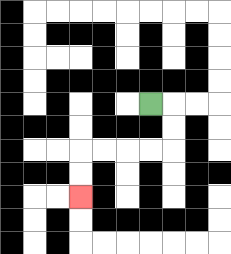{'start': '[6, 4]', 'end': '[3, 8]', 'path_directions': 'R,D,D,L,L,L,L,D,D', 'path_coordinates': '[[6, 4], [7, 4], [7, 5], [7, 6], [6, 6], [5, 6], [4, 6], [3, 6], [3, 7], [3, 8]]'}